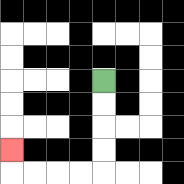{'start': '[4, 3]', 'end': '[0, 6]', 'path_directions': 'D,D,D,D,L,L,L,L,U', 'path_coordinates': '[[4, 3], [4, 4], [4, 5], [4, 6], [4, 7], [3, 7], [2, 7], [1, 7], [0, 7], [0, 6]]'}